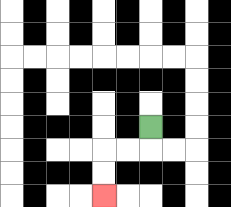{'start': '[6, 5]', 'end': '[4, 8]', 'path_directions': 'D,L,L,D,D', 'path_coordinates': '[[6, 5], [6, 6], [5, 6], [4, 6], [4, 7], [4, 8]]'}